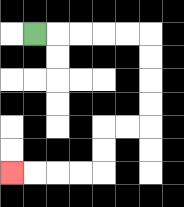{'start': '[1, 1]', 'end': '[0, 7]', 'path_directions': 'R,R,R,R,R,D,D,D,D,L,L,D,D,L,L,L,L', 'path_coordinates': '[[1, 1], [2, 1], [3, 1], [4, 1], [5, 1], [6, 1], [6, 2], [6, 3], [6, 4], [6, 5], [5, 5], [4, 5], [4, 6], [4, 7], [3, 7], [2, 7], [1, 7], [0, 7]]'}